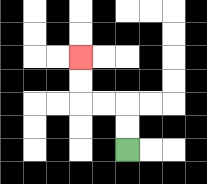{'start': '[5, 6]', 'end': '[3, 2]', 'path_directions': 'U,U,L,L,U,U', 'path_coordinates': '[[5, 6], [5, 5], [5, 4], [4, 4], [3, 4], [3, 3], [3, 2]]'}